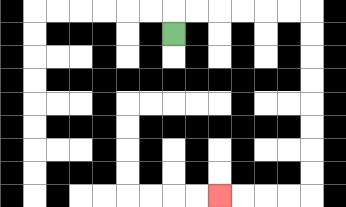{'start': '[7, 1]', 'end': '[9, 8]', 'path_directions': 'U,R,R,R,R,R,R,D,D,D,D,D,D,D,D,L,L,L,L', 'path_coordinates': '[[7, 1], [7, 0], [8, 0], [9, 0], [10, 0], [11, 0], [12, 0], [13, 0], [13, 1], [13, 2], [13, 3], [13, 4], [13, 5], [13, 6], [13, 7], [13, 8], [12, 8], [11, 8], [10, 8], [9, 8]]'}